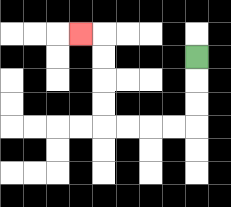{'start': '[8, 2]', 'end': '[3, 1]', 'path_directions': 'D,D,D,L,L,L,L,U,U,U,U,L', 'path_coordinates': '[[8, 2], [8, 3], [8, 4], [8, 5], [7, 5], [6, 5], [5, 5], [4, 5], [4, 4], [4, 3], [4, 2], [4, 1], [3, 1]]'}